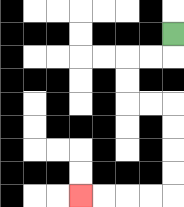{'start': '[7, 1]', 'end': '[3, 8]', 'path_directions': 'D,L,L,D,D,R,R,D,D,D,D,L,L,L,L', 'path_coordinates': '[[7, 1], [7, 2], [6, 2], [5, 2], [5, 3], [5, 4], [6, 4], [7, 4], [7, 5], [7, 6], [7, 7], [7, 8], [6, 8], [5, 8], [4, 8], [3, 8]]'}